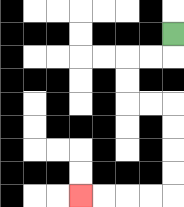{'start': '[7, 1]', 'end': '[3, 8]', 'path_directions': 'D,L,L,D,D,R,R,D,D,D,D,L,L,L,L', 'path_coordinates': '[[7, 1], [7, 2], [6, 2], [5, 2], [5, 3], [5, 4], [6, 4], [7, 4], [7, 5], [7, 6], [7, 7], [7, 8], [6, 8], [5, 8], [4, 8], [3, 8]]'}